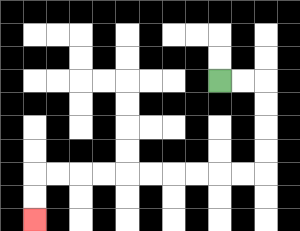{'start': '[9, 3]', 'end': '[1, 9]', 'path_directions': 'R,R,D,D,D,D,L,L,L,L,L,L,L,L,L,L,D,D', 'path_coordinates': '[[9, 3], [10, 3], [11, 3], [11, 4], [11, 5], [11, 6], [11, 7], [10, 7], [9, 7], [8, 7], [7, 7], [6, 7], [5, 7], [4, 7], [3, 7], [2, 7], [1, 7], [1, 8], [1, 9]]'}